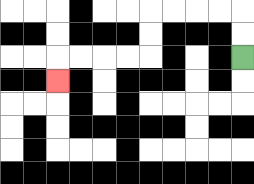{'start': '[10, 2]', 'end': '[2, 3]', 'path_directions': 'U,U,L,L,L,L,D,D,L,L,L,L,D', 'path_coordinates': '[[10, 2], [10, 1], [10, 0], [9, 0], [8, 0], [7, 0], [6, 0], [6, 1], [6, 2], [5, 2], [4, 2], [3, 2], [2, 2], [2, 3]]'}